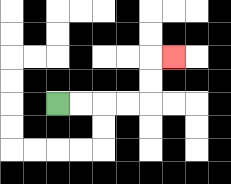{'start': '[2, 4]', 'end': '[7, 2]', 'path_directions': 'R,R,R,R,U,U,R', 'path_coordinates': '[[2, 4], [3, 4], [4, 4], [5, 4], [6, 4], [6, 3], [6, 2], [7, 2]]'}